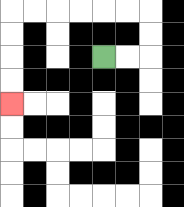{'start': '[4, 2]', 'end': '[0, 4]', 'path_directions': 'R,R,U,U,L,L,L,L,L,L,D,D,D,D', 'path_coordinates': '[[4, 2], [5, 2], [6, 2], [6, 1], [6, 0], [5, 0], [4, 0], [3, 0], [2, 0], [1, 0], [0, 0], [0, 1], [0, 2], [0, 3], [0, 4]]'}